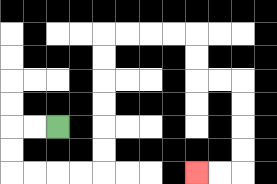{'start': '[2, 5]', 'end': '[8, 7]', 'path_directions': 'L,L,D,D,R,R,R,R,U,U,U,U,U,U,R,R,R,R,D,D,R,R,D,D,D,D,L,L', 'path_coordinates': '[[2, 5], [1, 5], [0, 5], [0, 6], [0, 7], [1, 7], [2, 7], [3, 7], [4, 7], [4, 6], [4, 5], [4, 4], [4, 3], [4, 2], [4, 1], [5, 1], [6, 1], [7, 1], [8, 1], [8, 2], [8, 3], [9, 3], [10, 3], [10, 4], [10, 5], [10, 6], [10, 7], [9, 7], [8, 7]]'}